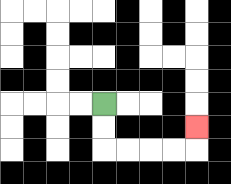{'start': '[4, 4]', 'end': '[8, 5]', 'path_directions': 'D,D,R,R,R,R,U', 'path_coordinates': '[[4, 4], [4, 5], [4, 6], [5, 6], [6, 6], [7, 6], [8, 6], [8, 5]]'}